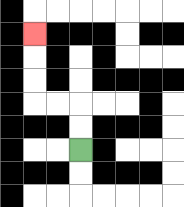{'start': '[3, 6]', 'end': '[1, 1]', 'path_directions': 'U,U,L,L,U,U,U', 'path_coordinates': '[[3, 6], [3, 5], [3, 4], [2, 4], [1, 4], [1, 3], [1, 2], [1, 1]]'}